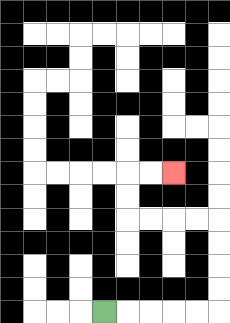{'start': '[4, 13]', 'end': '[7, 7]', 'path_directions': 'R,R,R,R,R,U,U,U,U,L,L,L,L,U,U,R,R', 'path_coordinates': '[[4, 13], [5, 13], [6, 13], [7, 13], [8, 13], [9, 13], [9, 12], [9, 11], [9, 10], [9, 9], [8, 9], [7, 9], [6, 9], [5, 9], [5, 8], [5, 7], [6, 7], [7, 7]]'}